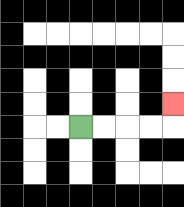{'start': '[3, 5]', 'end': '[7, 4]', 'path_directions': 'R,R,R,R,U', 'path_coordinates': '[[3, 5], [4, 5], [5, 5], [6, 5], [7, 5], [7, 4]]'}